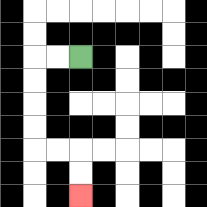{'start': '[3, 2]', 'end': '[3, 8]', 'path_directions': 'L,L,D,D,D,D,R,R,D,D', 'path_coordinates': '[[3, 2], [2, 2], [1, 2], [1, 3], [1, 4], [1, 5], [1, 6], [2, 6], [3, 6], [3, 7], [3, 8]]'}